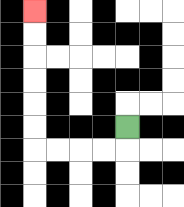{'start': '[5, 5]', 'end': '[1, 0]', 'path_directions': 'D,L,L,L,L,U,U,U,U,U,U', 'path_coordinates': '[[5, 5], [5, 6], [4, 6], [3, 6], [2, 6], [1, 6], [1, 5], [1, 4], [1, 3], [1, 2], [1, 1], [1, 0]]'}